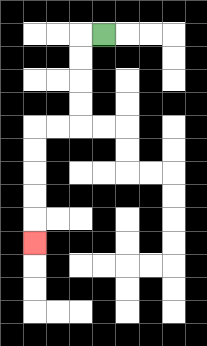{'start': '[4, 1]', 'end': '[1, 10]', 'path_directions': 'L,D,D,D,D,L,L,D,D,D,D,D', 'path_coordinates': '[[4, 1], [3, 1], [3, 2], [3, 3], [3, 4], [3, 5], [2, 5], [1, 5], [1, 6], [1, 7], [1, 8], [1, 9], [1, 10]]'}